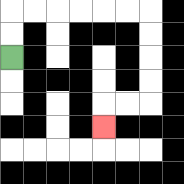{'start': '[0, 2]', 'end': '[4, 5]', 'path_directions': 'U,U,R,R,R,R,R,R,D,D,D,D,L,L,D', 'path_coordinates': '[[0, 2], [0, 1], [0, 0], [1, 0], [2, 0], [3, 0], [4, 0], [5, 0], [6, 0], [6, 1], [6, 2], [6, 3], [6, 4], [5, 4], [4, 4], [4, 5]]'}